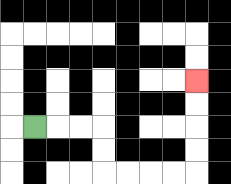{'start': '[1, 5]', 'end': '[8, 3]', 'path_directions': 'R,R,R,D,D,R,R,R,R,U,U,U,U', 'path_coordinates': '[[1, 5], [2, 5], [3, 5], [4, 5], [4, 6], [4, 7], [5, 7], [6, 7], [7, 7], [8, 7], [8, 6], [8, 5], [8, 4], [8, 3]]'}